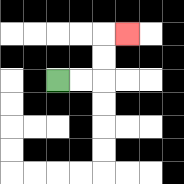{'start': '[2, 3]', 'end': '[5, 1]', 'path_directions': 'R,R,U,U,R', 'path_coordinates': '[[2, 3], [3, 3], [4, 3], [4, 2], [4, 1], [5, 1]]'}